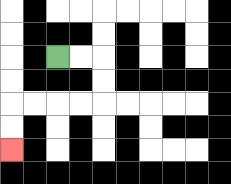{'start': '[2, 2]', 'end': '[0, 6]', 'path_directions': 'R,R,D,D,L,L,L,L,D,D', 'path_coordinates': '[[2, 2], [3, 2], [4, 2], [4, 3], [4, 4], [3, 4], [2, 4], [1, 4], [0, 4], [0, 5], [0, 6]]'}